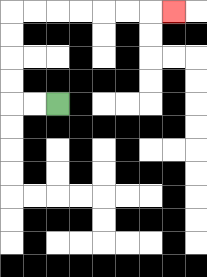{'start': '[2, 4]', 'end': '[7, 0]', 'path_directions': 'L,L,U,U,U,U,R,R,R,R,R,R,R', 'path_coordinates': '[[2, 4], [1, 4], [0, 4], [0, 3], [0, 2], [0, 1], [0, 0], [1, 0], [2, 0], [3, 0], [4, 0], [5, 0], [6, 0], [7, 0]]'}